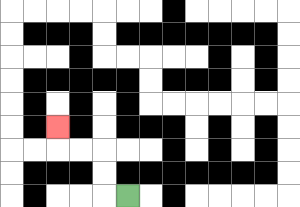{'start': '[5, 8]', 'end': '[2, 5]', 'path_directions': 'L,U,U,L,L,U', 'path_coordinates': '[[5, 8], [4, 8], [4, 7], [4, 6], [3, 6], [2, 6], [2, 5]]'}